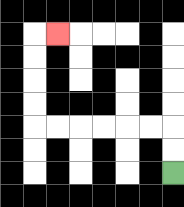{'start': '[7, 7]', 'end': '[2, 1]', 'path_directions': 'U,U,L,L,L,L,L,L,U,U,U,U,R', 'path_coordinates': '[[7, 7], [7, 6], [7, 5], [6, 5], [5, 5], [4, 5], [3, 5], [2, 5], [1, 5], [1, 4], [1, 3], [1, 2], [1, 1], [2, 1]]'}